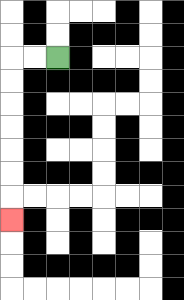{'start': '[2, 2]', 'end': '[0, 9]', 'path_directions': 'L,L,D,D,D,D,D,D,D', 'path_coordinates': '[[2, 2], [1, 2], [0, 2], [0, 3], [0, 4], [0, 5], [0, 6], [0, 7], [0, 8], [0, 9]]'}